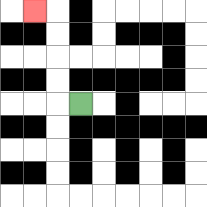{'start': '[3, 4]', 'end': '[1, 0]', 'path_directions': 'L,U,U,U,U,L', 'path_coordinates': '[[3, 4], [2, 4], [2, 3], [2, 2], [2, 1], [2, 0], [1, 0]]'}